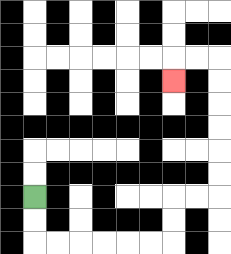{'start': '[1, 8]', 'end': '[7, 3]', 'path_directions': 'D,D,R,R,R,R,R,R,U,U,R,R,U,U,U,U,U,U,L,L,D', 'path_coordinates': '[[1, 8], [1, 9], [1, 10], [2, 10], [3, 10], [4, 10], [5, 10], [6, 10], [7, 10], [7, 9], [7, 8], [8, 8], [9, 8], [9, 7], [9, 6], [9, 5], [9, 4], [9, 3], [9, 2], [8, 2], [7, 2], [7, 3]]'}